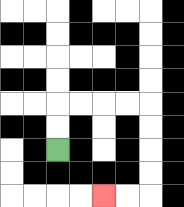{'start': '[2, 6]', 'end': '[4, 8]', 'path_directions': 'U,U,R,R,R,R,D,D,D,D,L,L', 'path_coordinates': '[[2, 6], [2, 5], [2, 4], [3, 4], [4, 4], [5, 4], [6, 4], [6, 5], [6, 6], [6, 7], [6, 8], [5, 8], [4, 8]]'}